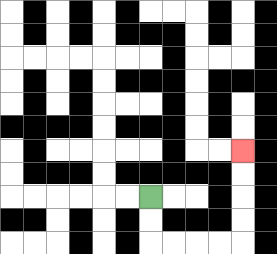{'start': '[6, 8]', 'end': '[10, 6]', 'path_directions': 'D,D,R,R,R,R,U,U,U,U', 'path_coordinates': '[[6, 8], [6, 9], [6, 10], [7, 10], [8, 10], [9, 10], [10, 10], [10, 9], [10, 8], [10, 7], [10, 6]]'}